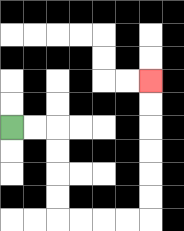{'start': '[0, 5]', 'end': '[6, 3]', 'path_directions': 'R,R,D,D,D,D,R,R,R,R,U,U,U,U,U,U', 'path_coordinates': '[[0, 5], [1, 5], [2, 5], [2, 6], [2, 7], [2, 8], [2, 9], [3, 9], [4, 9], [5, 9], [6, 9], [6, 8], [6, 7], [6, 6], [6, 5], [6, 4], [6, 3]]'}